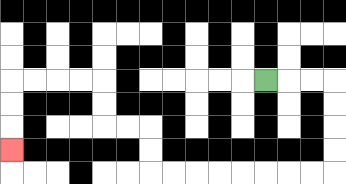{'start': '[11, 3]', 'end': '[0, 6]', 'path_directions': 'R,R,R,D,D,D,D,L,L,L,L,L,L,L,L,U,U,L,L,U,U,L,L,L,L,D,D,D', 'path_coordinates': '[[11, 3], [12, 3], [13, 3], [14, 3], [14, 4], [14, 5], [14, 6], [14, 7], [13, 7], [12, 7], [11, 7], [10, 7], [9, 7], [8, 7], [7, 7], [6, 7], [6, 6], [6, 5], [5, 5], [4, 5], [4, 4], [4, 3], [3, 3], [2, 3], [1, 3], [0, 3], [0, 4], [0, 5], [0, 6]]'}